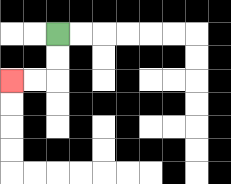{'start': '[2, 1]', 'end': '[0, 3]', 'path_directions': 'D,D,L,L', 'path_coordinates': '[[2, 1], [2, 2], [2, 3], [1, 3], [0, 3]]'}